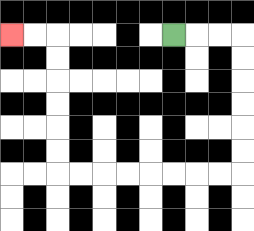{'start': '[7, 1]', 'end': '[0, 1]', 'path_directions': 'R,R,R,D,D,D,D,D,D,L,L,L,L,L,L,L,L,U,U,U,U,U,U,L,L', 'path_coordinates': '[[7, 1], [8, 1], [9, 1], [10, 1], [10, 2], [10, 3], [10, 4], [10, 5], [10, 6], [10, 7], [9, 7], [8, 7], [7, 7], [6, 7], [5, 7], [4, 7], [3, 7], [2, 7], [2, 6], [2, 5], [2, 4], [2, 3], [2, 2], [2, 1], [1, 1], [0, 1]]'}